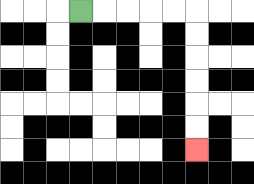{'start': '[3, 0]', 'end': '[8, 6]', 'path_directions': 'R,R,R,R,R,D,D,D,D,D,D', 'path_coordinates': '[[3, 0], [4, 0], [5, 0], [6, 0], [7, 0], [8, 0], [8, 1], [8, 2], [8, 3], [8, 4], [8, 5], [8, 6]]'}